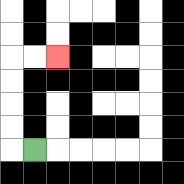{'start': '[1, 6]', 'end': '[2, 2]', 'path_directions': 'L,U,U,U,U,R,R', 'path_coordinates': '[[1, 6], [0, 6], [0, 5], [0, 4], [0, 3], [0, 2], [1, 2], [2, 2]]'}